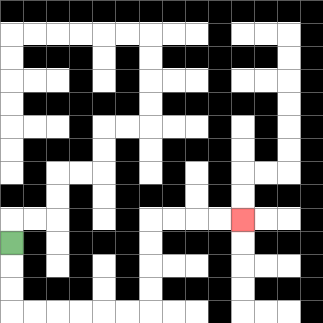{'start': '[0, 10]', 'end': '[10, 9]', 'path_directions': 'D,D,D,R,R,R,R,R,R,U,U,U,U,R,R,R,R', 'path_coordinates': '[[0, 10], [0, 11], [0, 12], [0, 13], [1, 13], [2, 13], [3, 13], [4, 13], [5, 13], [6, 13], [6, 12], [6, 11], [6, 10], [6, 9], [7, 9], [8, 9], [9, 9], [10, 9]]'}